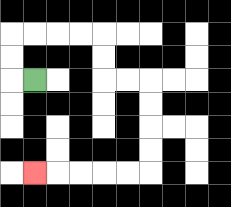{'start': '[1, 3]', 'end': '[1, 7]', 'path_directions': 'L,U,U,R,R,R,R,D,D,R,R,D,D,D,D,L,L,L,L,L', 'path_coordinates': '[[1, 3], [0, 3], [0, 2], [0, 1], [1, 1], [2, 1], [3, 1], [4, 1], [4, 2], [4, 3], [5, 3], [6, 3], [6, 4], [6, 5], [6, 6], [6, 7], [5, 7], [4, 7], [3, 7], [2, 7], [1, 7]]'}